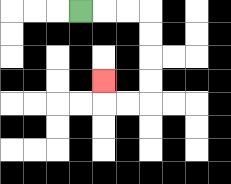{'start': '[3, 0]', 'end': '[4, 3]', 'path_directions': 'R,R,R,D,D,D,D,L,L,U', 'path_coordinates': '[[3, 0], [4, 0], [5, 0], [6, 0], [6, 1], [6, 2], [6, 3], [6, 4], [5, 4], [4, 4], [4, 3]]'}